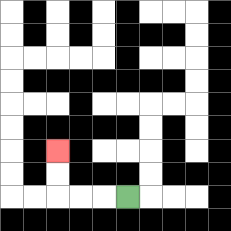{'start': '[5, 8]', 'end': '[2, 6]', 'path_directions': 'L,L,L,U,U', 'path_coordinates': '[[5, 8], [4, 8], [3, 8], [2, 8], [2, 7], [2, 6]]'}